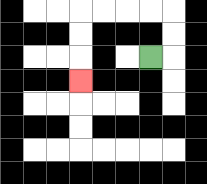{'start': '[6, 2]', 'end': '[3, 3]', 'path_directions': 'R,U,U,L,L,L,L,D,D,D', 'path_coordinates': '[[6, 2], [7, 2], [7, 1], [7, 0], [6, 0], [5, 0], [4, 0], [3, 0], [3, 1], [3, 2], [3, 3]]'}